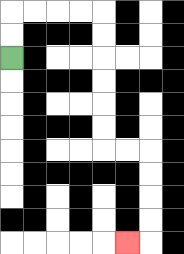{'start': '[0, 2]', 'end': '[5, 10]', 'path_directions': 'U,U,R,R,R,R,D,D,D,D,D,D,R,R,D,D,D,D,L', 'path_coordinates': '[[0, 2], [0, 1], [0, 0], [1, 0], [2, 0], [3, 0], [4, 0], [4, 1], [4, 2], [4, 3], [4, 4], [4, 5], [4, 6], [5, 6], [6, 6], [6, 7], [6, 8], [6, 9], [6, 10], [5, 10]]'}